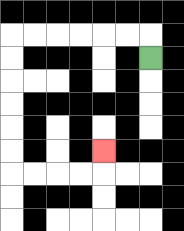{'start': '[6, 2]', 'end': '[4, 6]', 'path_directions': 'U,L,L,L,L,L,L,D,D,D,D,D,D,R,R,R,R,U', 'path_coordinates': '[[6, 2], [6, 1], [5, 1], [4, 1], [3, 1], [2, 1], [1, 1], [0, 1], [0, 2], [0, 3], [0, 4], [0, 5], [0, 6], [0, 7], [1, 7], [2, 7], [3, 7], [4, 7], [4, 6]]'}